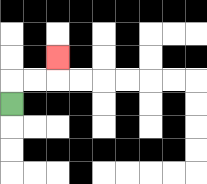{'start': '[0, 4]', 'end': '[2, 2]', 'path_directions': 'U,R,R,U', 'path_coordinates': '[[0, 4], [0, 3], [1, 3], [2, 3], [2, 2]]'}